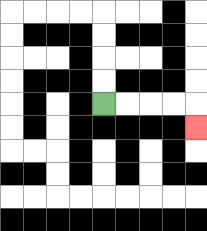{'start': '[4, 4]', 'end': '[8, 5]', 'path_directions': 'R,R,R,R,D', 'path_coordinates': '[[4, 4], [5, 4], [6, 4], [7, 4], [8, 4], [8, 5]]'}